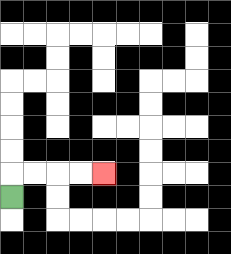{'start': '[0, 8]', 'end': '[4, 7]', 'path_directions': 'U,R,R,R,R', 'path_coordinates': '[[0, 8], [0, 7], [1, 7], [2, 7], [3, 7], [4, 7]]'}